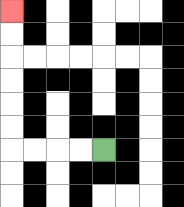{'start': '[4, 6]', 'end': '[0, 0]', 'path_directions': 'L,L,L,L,U,U,U,U,U,U', 'path_coordinates': '[[4, 6], [3, 6], [2, 6], [1, 6], [0, 6], [0, 5], [0, 4], [0, 3], [0, 2], [0, 1], [0, 0]]'}